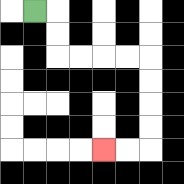{'start': '[1, 0]', 'end': '[4, 6]', 'path_directions': 'R,D,D,R,R,R,R,D,D,D,D,L,L', 'path_coordinates': '[[1, 0], [2, 0], [2, 1], [2, 2], [3, 2], [4, 2], [5, 2], [6, 2], [6, 3], [6, 4], [6, 5], [6, 6], [5, 6], [4, 6]]'}